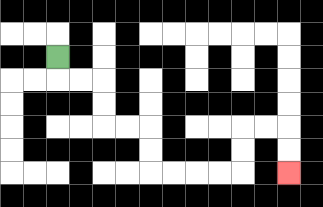{'start': '[2, 2]', 'end': '[12, 7]', 'path_directions': 'D,R,R,D,D,R,R,D,D,R,R,R,R,U,U,R,R,D,D', 'path_coordinates': '[[2, 2], [2, 3], [3, 3], [4, 3], [4, 4], [4, 5], [5, 5], [6, 5], [6, 6], [6, 7], [7, 7], [8, 7], [9, 7], [10, 7], [10, 6], [10, 5], [11, 5], [12, 5], [12, 6], [12, 7]]'}